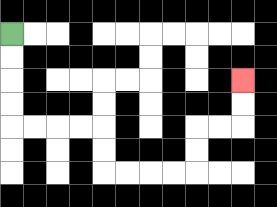{'start': '[0, 1]', 'end': '[10, 3]', 'path_directions': 'D,D,D,D,R,R,R,R,D,D,R,R,R,R,U,U,R,R,U,U', 'path_coordinates': '[[0, 1], [0, 2], [0, 3], [0, 4], [0, 5], [1, 5], [2, 5], [3, 5], [4, 5], [4, 6], [4, 7], [5, 7], [6, 7], [7, 7], [8, 7], [8, 6], [8, 5], [9, 5], [10, 5], [10, 4], [10, 3]]'}